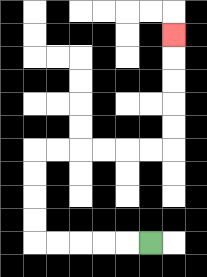{'start': '[6, 10]', 'end': '[7, 1]', 'path_directions': 'L,L,L,L,L,U,U,U,U,R,R,R,R,R,R,U,U,U,U,U', 'path_coordinates': '[[6, 10], [5, 10], [4, 10], [3, 10], [2, 10], [1, 10], [1, 9], [1, 8], [1, 7], [1, 6], [2, 6], [3, 6], [4, 6], [5, 6], [6, 6], [7, 6], [7, 5], [7, 4], [7, 3], [7, 2], [7, 1]]'}